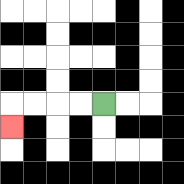{'start': '[4, 4]', 'end': '[0, 5]', 'path_directions': 'L,L,L,L,D', 'path_coordinates': '[[4, 4], [3, 4], [2, 4], [1, 4], [0, 4], [0, 5]]'}